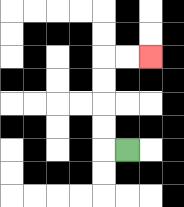{'start': '[5, 6]', 'end': '[6, 2]', 'path_directions': 'L,U,U,U,U,R,R', 'path_coordinates': '[[5, 6], [4, 6], [4, 5], [4, 4], [4, 3], [4, 2], [5, 2], [6, 2]]'}